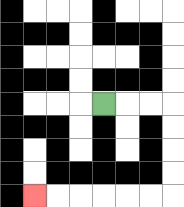{'start': '[4, 4]', 'end': '[1, 8]', 'path_directions': 'R,R,R,D,D,D,D,L,L,L,L,L,L', 'path_coordinates': '[[4, 4], [5, 4], [6, 4], [7, 4], [7, 5], [7, 6], [7, 7], [7, 8], [6, 8], [5, 8], [4, 8], [3, 8], [2, 8], [1, 8]]'}